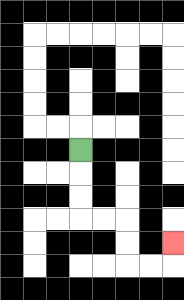{'start': '[3, 6]', 'end': '[7, 10]', 'path_directions': 'D,D,D,R,R,D,D,R,R,U', 'path_coordinates': '[[3, 6], [3, 7], [3, 8], [3, 9], [4, 9], [5, 9], [5, 10], [5, 11], [6, 11], [7, 11], [7, 10]]'}